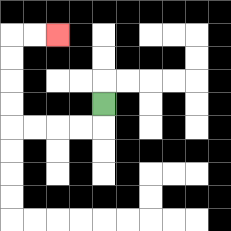{'start': '[4, 4]', 'end': '[2, 1]', 'path_directions': 'D,L,L,L,L,U,U,U,U,R,R', 'path_coordinates': '[[4, 4], [4, 5], [3, 5], [2, 5], [1, 5], [0, 5], [0, 4], [0, 3], [0, 2], [0, 1], [1, 1], [2, 1]]'}